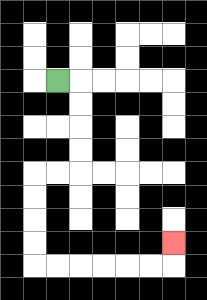{'start': '[2, 3]', 'end': '[7, 10]', 'path_directions': 'R,D,D,D,D,L,L,D,D,D,D,R,R,R,R,R,R,U', 'path_coordinates': '[[2, 3], [3, 3], [3, 4], [3, 5], [3, 6], [3, 7], [2, 7], [1, 7], [1, 8], [1, 9], [1, 10], [1, 11], [2, 11], [3, 11], [4, 11], [5, 11], [6, 11], [7, 11], [7, 10]]'}